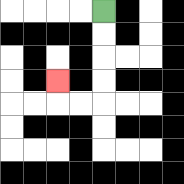{'start': '[4, 0]', 'end': '[2, 3]', 'path_directions': 'D,D,D,D,L,L,U', 'path_coordinates': '[[4, 0], [4, 1], [4, 2], [4, 3], [4, 4], [3, 4], [2, 4], [2, 3]]'}